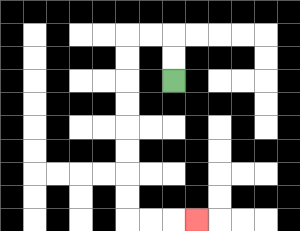{'start': '[7, 3]', 'end': '[8, 9]', 'path_directions': 'U,U,L,L,D,D,D,D,D,D,D,D,R,R,R', 'path_coordinates': '[[7, 3], [7, 2], [7, 1], [6, 1], [5, 1], [5, 2], [5, 3], [5, 4], [5, 5], [5, 6], [5, 7], [5, 8], [5, 9], [6, 9], [7, 9], [8, 9]]'}